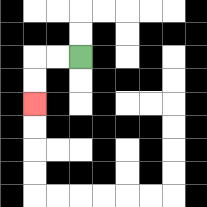{'start': '[3, 2]', 'end': '[1, 4]', 'path_directions': 'L,L,D,D', 'path_coordinates': '[[3, 2], [2, 2], [1, 2], [1, 3], [1, 4]]'}